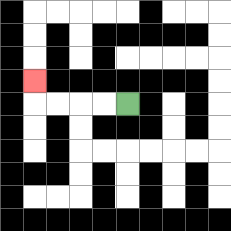{'start': '[5, 4]', 'end': '[1, 3]', 'path_directions': 'L,L,L,L,U', 'path_coordinates': '[[5, 4], [4, 4], [3, 4], [2, 4], [1, 4], [1, 3]]'}